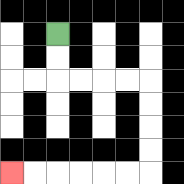{'start': '[2, 1]', 'end': '[0, 7]', 'path_directions': 'D,D,R,R,R,R,D,D,D,D,L,L,L,L,L,L', 'path_coordinates': '[[2, 1], [2, 2], [2, 3], [3, 3], [4, 3], [5, 3], [6, 3], [6, 4], [6, 5], [6, 6], [6, 7], [5, 7], [4, 7], [3, 7], [2, 7], [1, 7], [0, 7]]'}